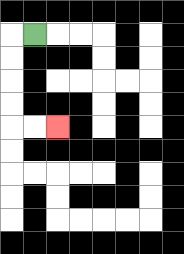{'start': '[1, 1]', 'end': '[2, 5]', 'path_directions': 'L,D,D,D,D,R,R', 'path_coordinates': '[[1, 1], [0, 1], [0, 2], [0, 3], [0, 4], [0, 5], [1, 5], [2, 5]]'}